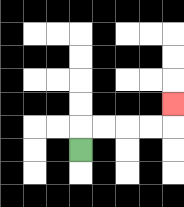{'start': '[3, 6]', 'end': '[7, 4]', 'path_directions': 'U,R,R,R,R,U', 'path_coordinates': '[[3, 6], [3, 5], [4, 5], [5, 5], [6, 5], [7, 5], [7, 4]]'}